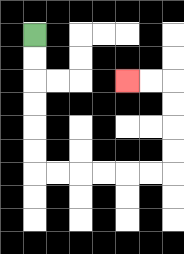{'start': '[1, 1]', 'end': '[5, 3]', 'path_directions': 'D,D,D,D,D,D,R,R,R,R,R,R,U,U,U,U,L,L', 'path_coordinates': '[[1, 1], [1, 2], [1, 3], [1, 4], [1, 5], [1, 6], [1, 7], [2, 7], [3, 7], [4, 7], [5, 7], [6, 7], [7, 7], [7, 6], [7, 5], [7, 4], [7, 3], [6, 3], [5, 3]]'}